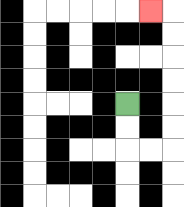{'start': '[5, 4]', 'end': '[6, 0]', 'path_directions': 'D,D,R,R,U,U,U,U,U,U,L', 'path_coordinates': '[[5, 4], [5, 5], [5, 6], [6, 6], [7, 6], [7, 5], [7, 4], [7, 3], [7, 2], [7, 1], [7, 0], [6, 0]]'}